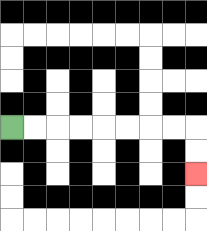{'start': '[0, 5]', 'end': '[8, 7]', 'path_directions': 'R,R,R,R,R,R,R,R,D,D', 'path_coordinates': '[[0, 5], [1, 5], [2, 5], [3, 5], [4, 5], [5, 5], [6, 5], [7, 5], [8, 5], [8, 6], [8, 7]]'}